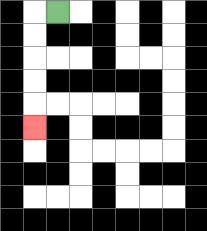{'start': '[2, 0]', 'end': '[1, 5]', 'path_directions': 'L,D,D,D,D,D', 'path_coordinates': '[[2, 0], [1, 0], [1, 1], [1, 2], [1, 3], [1, 4], [1, 5]]'}